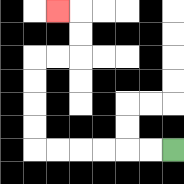{'start': '[7, 6]', 'end': '[2, 0]', 'path_directions': 'L,L,L,L,L,L,U,U,U,U,R,R,U,U,L', 'path_coordinates': '[[7, 6], [6, 6], [5, 6], [4, 6], [3, 6], [2, 6], [1, 6], [1, 5], [1, 4], [1, 3], [1, 2], [2, 2], [3, 2], [3, 1], [3, 0], [2, 0]]'}